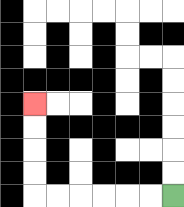{'start': '[7, 8]', 'end': '[1, 4]', 'path_directions': 'L,L,L,L,L,L,U,U,U,U', 'path_coordinates': '[[7, 8], [6, 8], [5, 8], [4, 8], [3, 8], [2, 8], [1, 8], [1, 7], [1, 6], [1, 5], [1, 4]]'}